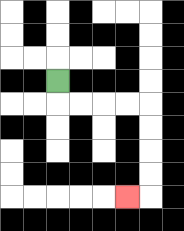{'start': '[2, 3]', 'end': '[5, 8]', 'path_directions': 'D,R,R,R,R,D,D,D,D,L', 'path_coordinates': '[[2, 3], [2, 4], [3, 4], [4, 4], [5, 4], [6, 4], [6, 5], [6, 6], [6, 7], [6, 8], [5, 8]]'}